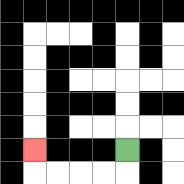{'start': '[5, 6]', 'end': '[1, 6]', 'path_directions': 'D,L,L,L,L,U', 'path_coordinates': '[[5, 6], [5, 7], [4, 7], [3, 7], [2, 7], [1, 7], [1, 6]]'}